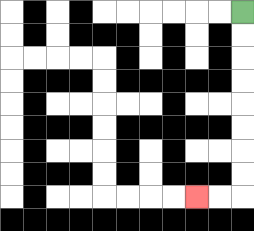{'start': '[10, 0]', 'end': '[8, 8]', 'path_directions': 'D,D,D,D,D,D,D,D,L,L', 'path_coordinates': '[[10, 0], [10, 1], [10, 2], [10, 3], [10, 4], [10, 5], [10, 6], [10, 7], [10, 8], [9, 8], [8, 8]]'}